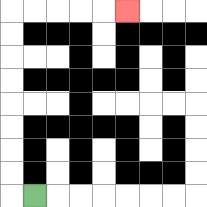{'start': '[1, 8]', 'end': '[5, 0]', 'path_directions': 'L,U,U,U,U,U,U,U,U,R,R,R,R,R', 'path_coordinates': '[[1, 8], [0, 8], [0, 7], [0, 6], [0, 5], [0, 4], [0, 3], [0, 2], [0, 1], [0, 0], [1, 0], [2, 0], [3, 0], [4, 0], [5, 0]]'}